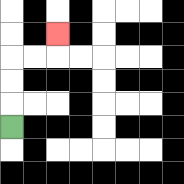{'start': '[0, 5]', 'end': '[2, 1]', 'path_directions': 'U,U,U,R,R,U', 'path_coordinates': '[[0, 5], [0, 4], [0, 3], [0, 2], [1, 2], [2, 2], [2, 1]]'}